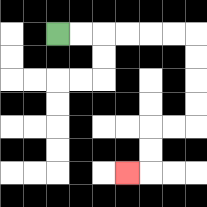{'start': '[2, 1]', 'end': '[5, 7]', 'path_directions': 'R,R,R,R,R,R,D,D,D,D,L,L,D,D,L', 'path_coordinates': '[[2, 1], [3, 1], [4, 1], [5, 1], [6, 1], [7, 1], [8, 1], [8, 2], [8, 3], [8, 4], [8, 5], [7, 5], [6, 5], [6, 6], [6, 7], [5, 7]]'}